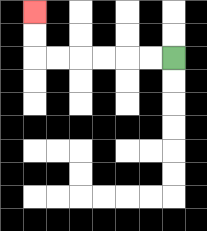{'start': '[7, 2]', 'end': '[1, 0]', 'path_directions': 'L,L,L,L,L,L,U,U', 'path_coordinates': '[[7, 2], [6, 2], [5, 2], [4, 2], [3, 2], [2, 2], [1, 2], [1, 1], [1, 0]]'}